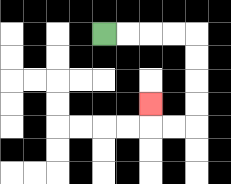{'start': '[4, 1]', 'end': '[6, 4]', 'path_directions': 'R,R,R,R,D,D,D,D,L,L,U', 'path_coordinates': '[[4, 1], [5, 1], [6, 1], [7, 1], [8, 1], [8, 2], [8, 3], [8, 4], [8, 5], [7, 5], [6, 5], [6, 4]]'}